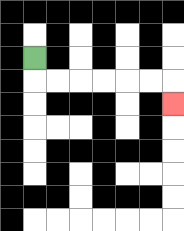{'start': '[1, 2]', 'end': '[7, 4]', 'path_directions': 'D,R,R,R,R,R,R,D', 'path_coordinates': '[[1, 2], [1, 3], [2, 3], [3, 3], [4, 3], [5, 3], [6, 3], [7, 3], [7, 4]]'}